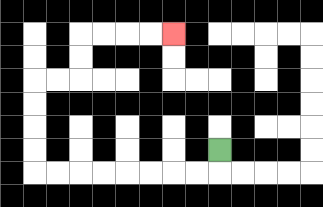{'start': '[9, 6]', 'end': '[7, 1]', 'path_directions': 'D,L,L,L,L,L,L,L,L,U,U,U,U,R,R,U,U,R,R,R,R', 'path_coordinates': '[[9, 6], [9, 7], [8, 7], [7, 7], [6, 7], [5, 7], [4, 7], [3, 7], [2, 7], [1, 7], [1, 6], [1, 5], [1, 4], [1, 3], [2, 3], [3, 3], [3, 2], [3, 1], [4, 1], [5, 1], [6, 1], [7, 1]]'}